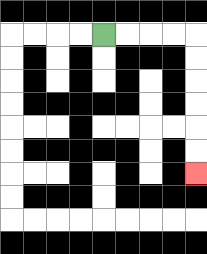{'start': '[4, 1]', 'end': '[8, 7]', 'path_directions': 'R,R,R,R,D,D,D,D,D,D', 'path_coordinates': '[[4, 1], [5, 1], [6, 1], [7, 1], [8, 1], [8, 2], [8, 3], [8, 4], [8, 5], [8, 6], [8, 7]]'}